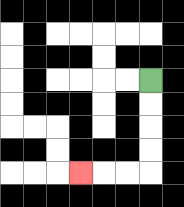{'start': '[6, 3]', 'end': '[3, 7]', 'path_directions': 'D,D,D,D,L,L,L', 'path_coordinates': '[[6, 3], [6, 4], [6, 5], [6, 6], [6, 7], [5, 7], [4, 7], [3, 7]]'}